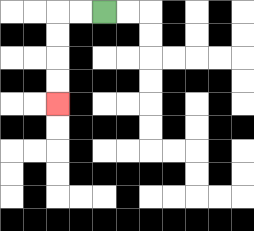{'start': '[4, 0]', 'end': '[2, 4]', 'path_directions': 'L,L,D,D,D,D', 'path_coordinates': '[[4, 0], [3, 0], [2, 0], [2, 1], [2, 2], [2, 3], [2, 4]]'}